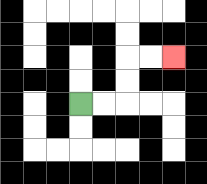{'start': '[3, 4]', 'end': '[7, 2]', 'path_directions': 'R,R,U,U,R,R', 'path_coordinates': '[[3, 4], [4, 4], [5, 4], [5, 3], [5, 2], [6, 2], [7, 2]]'}